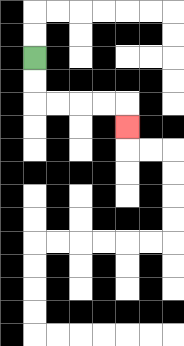{'start': '[1, 2]', 'end': '[5, 5]', 'path_directions': 'D,D,R,R,R,R,D', 'path_coordinates': '[[1, 2], [1, 3], [1, 4], [2, 4], [3, 4], [4, 4], [5, 4], [5, 5]]'}